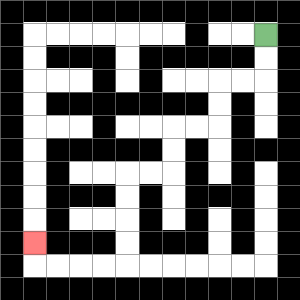{'start': '[11, 1]', 'end': '[1, 10]', 'path_directions': 'D,D,L,L,D,D,L,L,D,D,L,L,D,D,D,D,L,L,L,L,U', 'path_coordinates': '[[11, 1], [11, 2], [11, 3], [10, 3], [9, 3], [9, 4], [9, 5], [8, 5], [7, 5], [7, 6], [7, 7], [6, 7], [5, 7], [5, 8], [5, 9], [5, 10], [5, 11], [4, 11], [3, 11], [2, 11], [1, 11], [1, 10]]'}